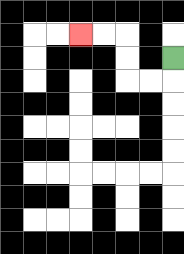{'start': '[7, 2]', 'end': '[3, 1]', 'path_directions': 'D,L,L,U,U,L,L', 'path_coordinates': '[[7, 2], [7, 3], [6, 3], [5, 3], [5, 2], [5, 1], [4, 1], [3, 1]]'}